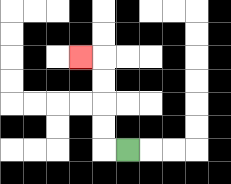{'start': '[5, 6]', 'end': '[3, 2]', 'path_directions': 'L,U,U,U,U,L', 'path_coordinates': '[[5, 6], [4, 6], [4, 5], [4, 4], [4, 3], [4, 2], [3, 2]]'}